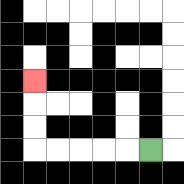{'start': '[6, 6]', 'end': '[1, 3]', 'path_directions': 'L,L,L,L,L,U,U,U', 'path_coordinates': '[[6, 6], [5, 6], [4, 6], [3, 6], [2, 6], [1, 6], [1, 5], [1, 4], [1, 3]]'}